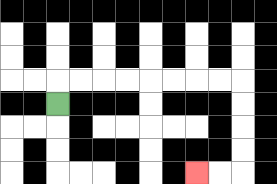{'start': '[2, 4]', 'end': '[8, 7]', 'path_directions': 'U,R,R,R,R,R,R,R,R,D,D,D,D,L,L', 'path_coordinates': '[[2, 4], [2, 3], [3, 3], [4, 3], [5, 3], [6, 3], [7, 3], [8, 3], [9, 3], [10, 3], [10, 4], [10, 5], [10, 6], [10, 7], [9, 7], [8, 7]]'}